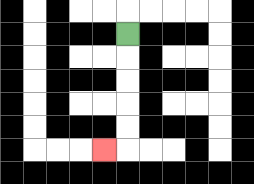{'start': '[5, 1]', 'end': '[4, 6]', 'path_directions': 'D,D,D,D,D,L', 'path_coordinates': '[[5, 1], [5, 2], [5, 3], [5, 4], [5, 5], [5, 6], [4, 6]]'}